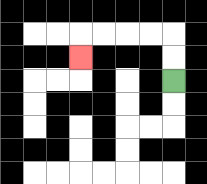{'start': '[7, 3]', 'end': '[3, 2]', 'path_directions': 'U,U,L,L,L,L,D', 'path_coordinates': '[[7, 3], [7, 2], [7, 1], [6, 1], [5, 1], [4, 1], [3, 1], [3, 2]]'}